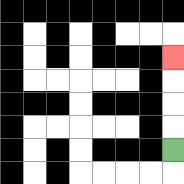{'start': '[7, 6]', 'end': '[7, 2]', 'path_directions': 'U,U,U,U', 'path_coordinates': '[[7, 6], [7, 5], [7, 4], [7, 3], [7, 2]]'}